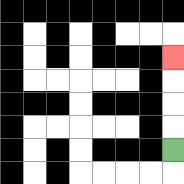{'start': '[7, 6]', 'end': '[7, 2]', 'path_directions': 'U,U,U,U', 'path_coordinates': '[[7, 6], [7, 5], [7, 4], [7, 3], [7, 2]]'}